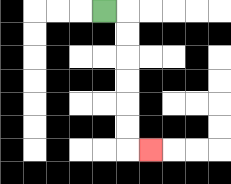{'start': '[4, 0]', 'end': '[6, 6]', 'path_directions': 'R,D,D,D,D,D,D,R', 'path_coordinates': '[[4, 0], [5, 0], [5, 1], [5, 2], [5, 3], [5, 4], [5, 5], [5, 6], [6, 6]]'}